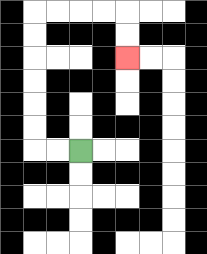{'start': '[3, 6]', 'end': '[5, 2]', 'path_directions': 'L,L,U,U,U,U,U,U,R,R,R,R,D,D', 'path_coordinates': '[[3, 6], [2, 6], [1, 6], [1, 5], [1, 4], [1, 3], [1, 2], [1, 1], [1, 0], [2, 0], [3, 0], [4, 0], [5, 0], [5, 1], [5, 2]]'}